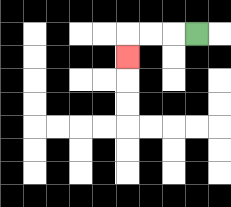{'start': '[8, 1]', 'end': '[5, 2]', 'path_directions': 'L,L,L,D', 'path_coordinates': '[[8, 1], [7, 1], [6, 1], [5, 1], [5, 2]]'}